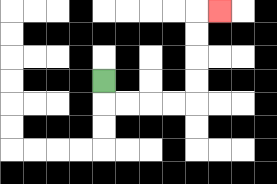{'start': '[4, 3]', 'end': '[9, 0]', 'path_directions': 'D,R,R,R,R,U,U,U,U,R', 'path_coordinates': '[[4, 3], [4, 4], [5, 4], [6, 4], [7, 4], [8, 4], [8, 3], [8, 2], [8, 1], [8, 0], [9, 0]]'}